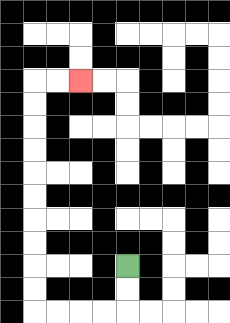{'start': '[5, 11]', 'end': '[3, 3]', 'path_directions': 'D,D,L,L,L,L,U,U,U,U,U,U,U,U,U,U,R,R', 'path_coordinates': '[[5, 11], [5, 12], [5, 13], [4, 13], [3, 13], [2, 13], [1, 13], [1, 12], [1, 11], [1, 10], [1, 9], [1, 8], [1, 7], [1, 6], [1, 5], [1, 4], [1, 3], [2, 3], [3, 3]]'}